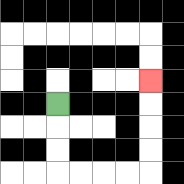{'start': '[2, 4]', 'end': '[6, 3]', 'path_directions': 'D,D,D,R,R,R,R,U,U,U,U', 'path_coordinates': '[[2, 4], [2, 5], [2, 6], [2, 7], [3, 7], [4, 7], [5, 7], [6, 7], [6, 6], [6, 5], [6, 4], [6, 3]]'}